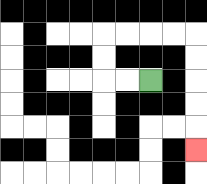{'start': '[6, 3]', 'end': '[8, 6]', 'path_directions': 'L,L,U,U,R,R,R,R,D,D,D,D,D', 'path_coordinates': '[[6, 3], [5, 3], [4, 3], [4, 2], [4, 1], [5, 1], [6, 1], [7, 1], [8, 1], [8, 2], [8, 3], [8, 4], [8, 5], [8, 6]]'}